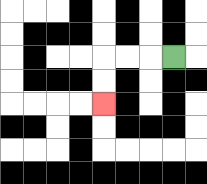{'start': '[7, 2]', 'end': '[4, 4]', 'path_directions': 'L,L,L,D,D', 'path_coordinates': '[[7, 2], [6, 2], [5, 2], [4, 2], [4, 3], [4, 4]]'}